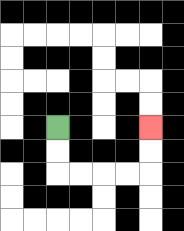{'start': '[2, 5]', 'end': '[6, 5]', 'path_directions': 'D,D,R,R,R,R,U,U', 'path_coordinates': '[[2, 5], [2, 6], [2, 7], [3, 7], [4, 7], [5, 7], [6, 7], [6, 6], [6, 5]]'}